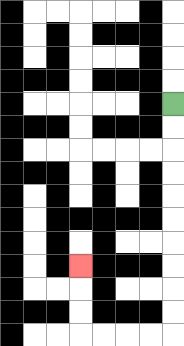{'start': '[7, 4]', 'end': '[3, 11]', 'path_directions': 'D,D,D,D,D,D,D,D,D,D,L,L,L,L,U,U,U', 'path_coordinates': '[[7, 4], [7, 5], [7, 6], [7, 7], [7, 8], [7, 9], [7, 10], [7, 11], [7, 12], [7, 13], [7, 14], [6, 14], [5, 14], [4, 14], [3, 14], [3, 13], [3, 12], [3, 11]]'}